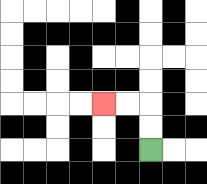{'start': '[6, 6]', 'end': '[4, 4]', 'path_directions': 'U,U,L,L', 'path_coordinates': '[[6, 6], [6, 5], [6, 4], [5, 4], [4, 4]]'}